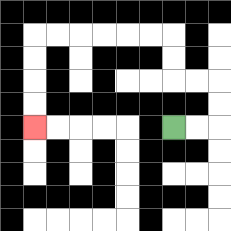{'start': '[7, 5]', 'end': '[1, 5]', 'path_directions': 'R,R,U,U,L,L,U,U,L,L,L,L,L,L,D,D,D,D', 'path_coordinates': '[[7, 5], [8, 5], [9, 5], [9, 4], [9, 3], [8, 3], [7, 3], [7, 2], [7, 1], [6, 1], [5, 1], [4, 1], [3, 1], [2, 1], [1, 1], [1, 2], [1, 3], [1, 4], [1, 5]]'}